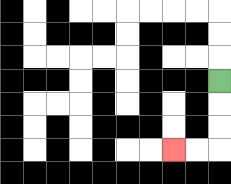{'start': '[9, 3]', 'end': '[7, 6]', 'path_directions': 'D,D,D,L,L', 'path_coordinates': '[[9, 3], [9, 4], [9, 5], [9, 6], [8, 6], [7, 6]]'}